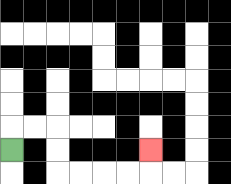{'start': '[0, 6]', 'end': '[6, 6]', 'path_directions': 'U,R,R,D,D,R,R,R,R,U', 'path_coordinates': '[[0, 6], [0, 5], [1, 5], [2, 5], [2, 6], [2, 7], [3, 7], [4, 7], [5, 7], [6, 7], [6, 6]]'}